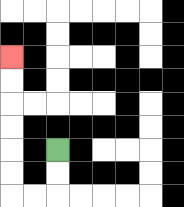{'start': '[2, 6]', 'end': '[0, 2]', 'path_directions': 'D,D,L,L,U,U,U,U,U,U', 'path_coordinates': '[[2, 6], [2, 7], [2, 8], [1, 8], [0, 8], [0, 7], [0, 6], [0, 5], [0, 4], [0, 3], [0, 2]]'}